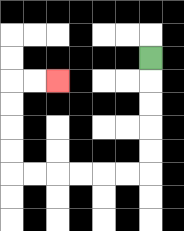{'start': '[6, 2]', 'end': '[2, 3]', 'path_directions': 'D,D,D,D,D,L,L,L,L,L,L,U,U,U,U,R,R', 'path_coordinates': '[[6, 2], [6, 3], [6, 4], [6, 5], [6, 6], [6, 7], [5, 7], [4, 7], [3, 7], [2, 7], [1, 7], [0, 7], [0, 6], [0, 5], [0, 4], [0, 3], [1, 3], [2, 3]]'}